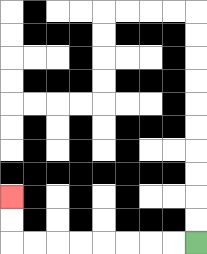{'start': '[8, 10]', 'end': '[0, 8]', 'path_directions': 'L,L,L,L,L,L,L,L,U,U', 'path_coordinates': '[[8, 10], [7, 10], [6, 10], [5, 10], [4, 10], [3, 10], [2, 10], [1, 10], [0, 10], [0, 9], [0, 8]]'}